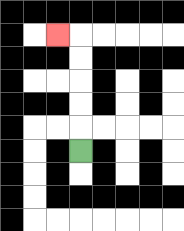{'start': '[3, 6]', 'end': '[2, 1]', 'path_directions': 'U,U,U,U,U,L', 'path_coordinates': '[[3, 6], [3, 5], [3, 4], [3, 3], [3, 2], [3, 1], [2, 1]]'}